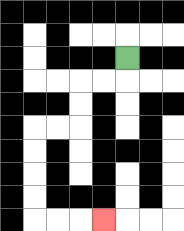{'start': '[5, 2]', 'end': '[4, 9]', 'path_directions': 'D,L,L,D,D,L,L,D,D,D,D,R,R,R', 'path_coordinates': '[[5, 2], [5, 3], [4, 3], [3, 3], [3, 4], [3, 5], [2, 5], [1, 5], [1, 6], [1, 7], [1, 8], [1, 9], [2, 9], [3, 9], [4, 9]]'}